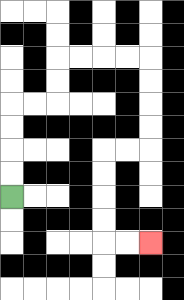{'start': '[0, 8]', 'end': '[6, 10]', 'path_directions': 'U,U,U,U,R,R,U,U,R,R,R,R,D,D,D,D,L,L,D,D,D,D,R,R', 'path_coordinates': '[[0, 8], [0, 7], [0, 6], [0, 5], [0, 4], [1, 4], [2, 4], [2, 3], [2, 2], [3, 2], [4, 2], [5, 2], [6, 2], [6, 3], [6, 4], [6, 5], [6, 6], [5, 6], [4, 6], [4, 7], [4, 8], [4, 9], [4, 10], [5, 10], [6, 10]]'}